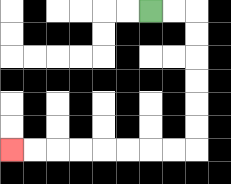{'start': '[6, 0]', 'end': '[0, 6]', 'path_directions': 'R,R,D,D,D,D,D,D,L,L,L,L,L,L,L,L', 'path_coordinates': '[[6, 0], [7, 0], [8, 0], [8, 1], [8, 2], [8, 3], [8, 4], [8, 5], [8, 6], [7, 6], [6, 6], [5, 6], [4, 6], [3, 6], [2, 6], [1, 6], [0, 6]]'}